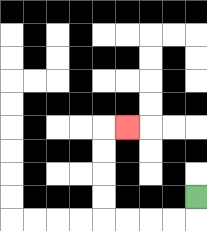{'start': '[8, 8]', 'end': '[5, 5]', 'path_directions': 'D,L,L,L,L,U,U,U,U,R', 'path_coordinates': '[[8, 8], [8, 9], [7, 9], [6, 9], [5, 9], [4, 9], [4, 8], [4, 7], [4, 6], [4, 5], [5, 5]]'}